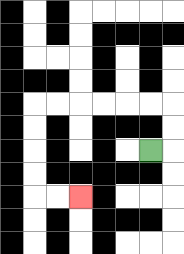{'start': '[6, 6]', 'end': '[3, 8]', 'path_directions': 'R,U,U,L,L,L,L,L,L,D,D,D,D,R,R', 'path_coordinates': '[[6, 6], [7, 6], [7, 5], [7, 4], [6, 4], [5, 4], [4, 4], [3, 4], [2, 4], [1, 4], [1, 5], [1, 6], [1, 7], [1, 8], [2, 8], [3, 8]]'}